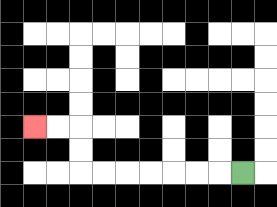{'start': '[10, 7]', 'end': '[1, 5]', 'path_directions': 'L,L,L,L,L,L,L,U,U,L,L', 'path_coordinates': '[[10, 7], [9, 7], [8, 7], [7, 7], [6, 7], [5, 7], [4, 7], [3, 7], [3, 6], [3, 5], [2, 5], [1, 5]]'}